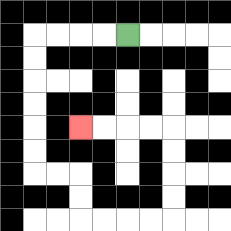{'start': '[5, 1]', 'end': '[3, 5]', 'path_directions': 'L,L,L,L,D,D,D,D,D,D,R,R,D,D,R,R,R,R,U,U,U,U,L,L,L,L', 'path_coordinates': '[[5, 1], [4, 1], [3, 1], [2, 1], [1, 1], [1, 2], [1, 3], [1, 4], [1, 5], [1, 6], [1, 7], [2, 7], [3, 7], [3, 8], [3, 9], [4, 9], [5, 9], [6, 9], [7, 9], [7, 8], [7, 7], [7, 6], [7, 5], [6, 5], [5, 5], [4, 5], [3, 5]]'}